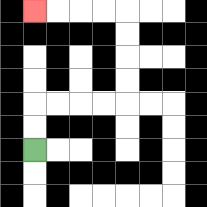{'start': '[1, 6]', 'end': '[1, 0]', 'path_directions': 'U,U,R,R,R,R,U,U,U,U,L,L,L,L', 'path_coordinates': '[[1, 6], [1, 5], [1, 4], [2, 4], [3, 4], [4, 4], [5, 4], [5, 3], [5, 2], [5, 1], [5, 0], [4, 0], [3, 0], [2, 0], [1, 0]]'}